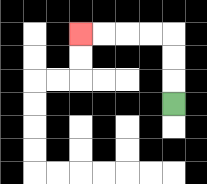{'start': '[7, 4]', 'end': '[3, 1]', 'path_directions': 'U,U,U,L,L,L,L', 'path_coordinates': '[[7, 4], [7, 3], [7, 2], [7, 1], [6, 1], [5, 1], [4, 1], [3, 1]]'}